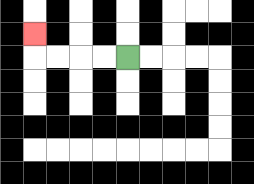{'start': '[5, 2]', 'end': '[1, 1]', 'path_directions': 'L,L,L,L,U', 'path_coordinates': '[[5, 2], [4, 2], [3, 2], [2, 2], [1, 2], [1, 1]]'}